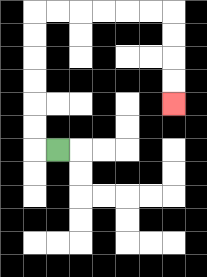{'start': '[2, 6]', 'end': '[7, 4]', 'path_directions': 'L,U,U,U,U,U,U,R,R,R,R,R,R,D,D,D,D', 'path_coordinates': '[[2, 6], [1, 6], [1, 5], [1, 4], [1, 3], [1, 2], [1, 1], [1, 0], [2, 0], [3, 0], [4, 0], [5, 0], [6, 0], [7, 0], [7, 1], [7, 2], [7, 3], [7, 4]]'}